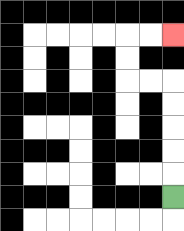{'start': '[7, 8]', 'end': '[7, 1]', 'path_directions': 'U,U,U,U,U,L,L,U,U,R,R', 'path_coordinates': '[[7, 8], [7, 7], [7, 6], [7, 5], [7, 4], [7, 3], [6, 3], [5, 3], [5, 2], [5, 1], [6, 1], [7, 1]]'}